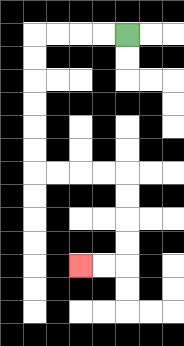{'start': '[5, 1]', 'end': '[3, 11]', 'path_directions': 'L,L,L,L,D,D,D,D,D,D,R,R,R,R,D,D,D,D,L,L', 'path_coordinates': '[[5, 1], [4, 1], [3, 1], [2, 1], [1, 1], [1, 2], [1, 3], [1, 4], [1, 5], [1, 6], [1, 7], [2, 7], [3, 7], [4, 7], [5, 7], [5, 8], [5, 9], [5, 10], [5, 11], [4, 11], [3, 11]]'}